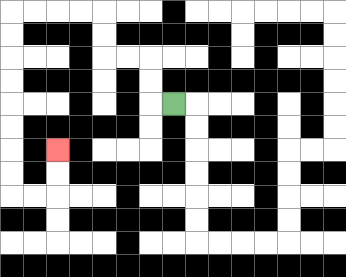{'start': '[7, 4]', 'end': '[2, 6]', 'path_directions': 'L,U,U,L,L,U,U,L,L,L,L,D,D,D,D,D,D,D,D,R,R,U,U', 'path_coordinates': '[[7, 4], [6, 4], [6, 3], [6, 2], [5, 2], [4, 2], [4, 1], [4, 0], [3, 0], [2, 0], [1, 0], [0, 0], [0, 1], [0, 2], [0, 3], [0, 4], [0, 5], [0, 6], [0, 7], [0, 8], [1, 8], [2, 8], [2, 7], [2, 6]]'}